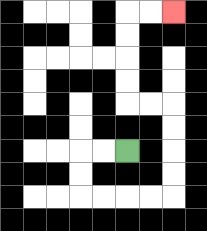{'start': '[5, 6]', 'end': '[7, 0]', 'path_directions': 'L,L,D,D,R,R,R,R,U,U,U,U,L,L,U,U,U,U,R,R', 'path_coordinates': '[[5, 6], [4, 6], [3, 6], [3, 7], [3, 8], [4, 8], [5, 8], [6, 8], [7, 8], [7, 7], [7, 6], [7, 5], [7, 4], [6, 4], [5, 4], [5, 3], [5, 2], [5, 1], [5, 0], [6, 0], [7, 0]]'}